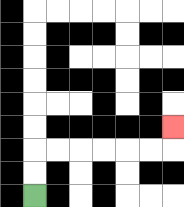{'start': '[1, 8]', 'end': '[7, 5]', 'path_directions': 'U,U,R,R,R,R,R,R,U', 'path_coordinates': '[[1, 8], [1, 7], [1, 6], [2, 6], [3, 6], [4, 6], [5, 6], [6, 6], [7, 6], [7, 5]]'}